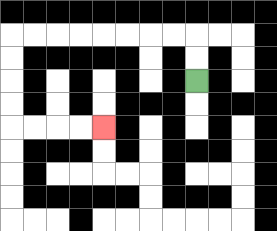{'start': '[8, 3]', 'end': '[4, 5]', 'path_directions': 'U,U,L,L,L,L,L,L,L,L,D,D,D,D,R,R,R,R', 'path_coordinates': '[[8, 3], [8, 2], [8, 1], [7, 1], [6, 1], [5, 1], [4, 1], [3, 1], [2, 1], [1, 1], [0, 1], [0, 2], [0, 3], [0, 4], [0, 5], [1, 5], [2, 5], [3, 5], [4, 5]]'}